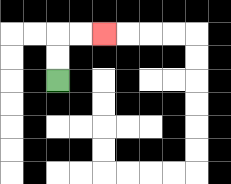{'start': '[2, 3]', 'end': '[4, 1]', 'path_directions': 'U,U,R,R', 'path_coordinates': '[[2, 3], [2, 2], [2, 1], [3, 1], [4, 1]]'}